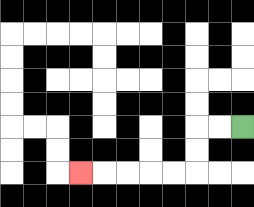{'start': '[10, 5]', 'end': '[3, 7]', 'path_directions': 'L,L,D,D,L,L,L,L,L', 'path_coordinates': '[[10, 5], [9, 5], [8, 5], [8, 6], [8, 7], [7, 7], [6, 7], [5, 7], [4, 7], [3, 7]]'}